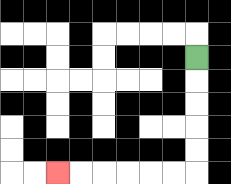{'start': '[8, 2]', 'end': '[2, 7]', 'path_directions': 'D,D,D,D,D,L,L,L,L,L,L', 'path_coordinates': '[[8, 2], [8, 3], [8, 4], [8, 5], [8, 6], [8, 7], [7, 7], [6, 7], [5, 7], [4, 7], [3, 7], [2, 7]]'}